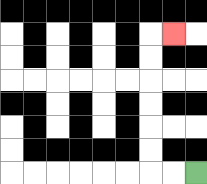{'start': '[8, 7]', 'end': '[7, 1]', 'path_directions': 'L,L,U,U,U,U,U,U,R', 'path_coordinates': '[[8, 7], [7, 7], [6, 7], [6, 6], [6, 5], [6, 4], [6, 3], [6, 2], [6, 1], [7, 1]]'}